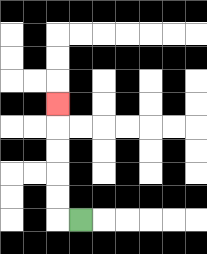{'start': '[3, 9]', 'end': '[2, 4]', 'path_directions': 'L,U,U,U,U,U', 'path_coordinates': '[[3, 9], [2, 9], [2, 8], [2, 7], [2, 6], [2, 5], [2, 4]]'}